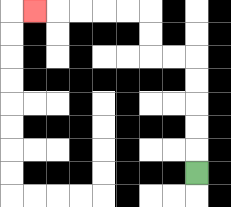{'start': '[8, 7]', 'end': '[1, 0]', 'path_directions': 'U,U,U,U,U,L,L,U,U,L,L,L,L,L', 'path_coordinates': '[[8, 7], [8, 6], [8, 5], [8, 4], [8, 3], [8, 2], [7, 2], [6, 2], [6, 1], [6, 0], [5, 0], [4, 0], [3, 0], [2, 0], [1, 0]]'}